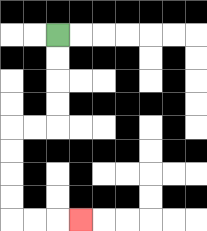{'start': '[2, 1]', 'end': '[3, 9]', 'path_directions': 'D,D,D,D,L,L,D,D,D,D,R,R,R', 'path_coordinates': '[[2, 1], [2, 2], [2, 3], [2, 4], [2, 5], [1, 5], [0, 5], [0, 6], [0, 7], [0, 8], [0, 9], [1, 9], [2, 9], [3, 9]]'}